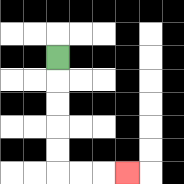{'start': '[2, 2]', 'end': '[5, 7]', 'path_directions': 'D,D,D,D,D,R,R,R', 'path_coordinates': '[[2, 2], [2, 3], [2, 4], [2, 5], [2, 6], [2, 7], [3, 7], [4, 7], [5, 7]]'}